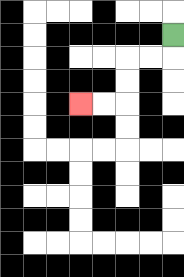{'start': '[7, 1]', 'end': '[3, 4]', 'path_directions': 'D,L,L,D,D,L,L', 'path_coordinates': '[[7, 1], [7, 2], [6, 2], [5, 2], [5, 3], [5, 4], [4, 4], [3, 4]]'}